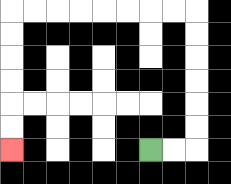{'start': '[6, 6]', 'end': '[0, 6]', 'path_directions': 'R,R,U,U,U,U,U,U,L,L,L,L,L,L,L,L,D,D,D,D,D,D', 'path_coordinates': '[[6, 6], [7, 6], [8, 6], [8, 5], [8, 4], [8, 3], [8, 2], [8, 1], [8, 0], [7, 0], [6, 0], [5, 0], [4, 0], [3, 0], [2, 0], [1, 0], [0, 0], [0, 1], [0, 2], [0, 3], [0, 4], [0, 5], [0, 6]]'}